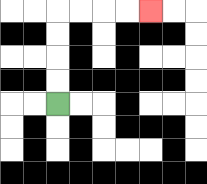{'start': '[2, 4]', 'end': '[6, 0]', 'path_directions': 'U,U,U,U,R,R,R,R', 'path_coordinates': '[[2, 4], [2, 3], [2, 2], [2, 1], [2, 0], [3, 0], [4, 0], [5, 0], [6, 0]]'}